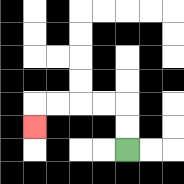{'start': '[5, 6]', 'end': '[1, 5]', 'path_directions': 'U,U,L,L,L,L,D', 'path_coordinates': '[[5, 6], [5, 5], [5, 4], [4, 4], [3, 4], [2, 4], [1, 4], [1, 5]]'}